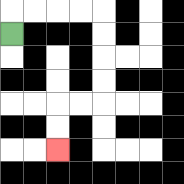{'start': '[0, 1]', 'end': '[2, 6]', 'path_directions': 'U,R,R,R,R,D,D,D,D,L,L,D,D', 'path_coordinates': '[[0, 1], [0, 0], [1, 0], [2, 0], [3, 0], [4, 0], [4, 1], [4, 2], [4, 3], [4, 4], [3, 4], [2, 4], [2, 5], [2, 6]]'}